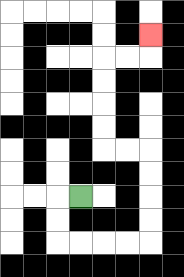{'start': '[3, 8]', 'end': '[6, 1]', 'path_directions': 'L,D,D,R,R,R,R,U,U,U,U,L,L,U,U,U,U,R,R,U', 'path_coordinates': '[[3, 8], [2, 8], [2, 9], [2, 10], [3, 10], [4, 10], [5, 10], [6, 10], [6, 9], [6, 8], [6, 7], [6, 6], [5, 6], [4, 6], [4, 5], [4, 4], [4, 3], [4, 2], [5, 2], [6, 2], [6, 1]]'}